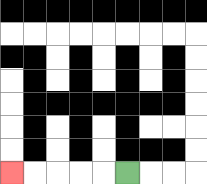{'start': '[5, 7]', 'end': '[0, 7]', 'path_directions': 'L,L,L,L,L', 'path_coordinates': '[[5, 7], [4, 7], [3, 7], [2, 7], [1, 7], [0, 7]]'}